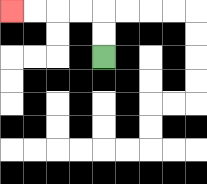{'start': '[4, 2]', 'end': '[0, 0]', 'path_directions': 'U,U,L,L,L,L', 'path_coordinates': '[[4, 2], [4, 1], [4, 0], [3, 0], [2, 0], [1, 0], [0, 0]]'}